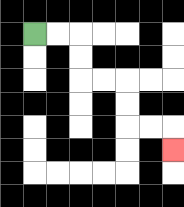{'start': '[1, 1]', 'end': '[7, 6]', 'path_directions': 'R,R,D,D,R,R,D,D,R,R,D', 'path_coordinates': '[[1, 1], [2, 1], [3, 1], [3, 2], [3, 3], [4, 3], [5, 3], [5, 4], [5, 5], [6, 5], [7, 5], [7, 6]]'}